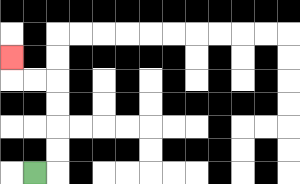{'start': '[1, 7]', 'end': '[0, 2]', 'path_directions': 'R,U,U,U,U,L,L,U', 'path_coordinates': '[[1, 7], [2, 7], [2, 6], [2, 5], [2, 4], [2, 3], [1, 3], [0, 3], [0, 2]]'}